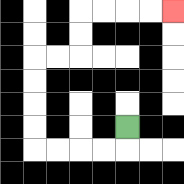{'start': '[5, 5]', 'end': '[7, 0]', 'path_directions': 'D,L,L,L,L,U,U,U,U,R,R,U,U,R,R,R,R', 'path_coordinates': '[[5, 5], [5, 6], [4, 6], [3, 6], [2, 6], [1, 6], [1, 5], [1, 4], [1, 3], [1, 2], [2, 2], [3, 2], [3, 1], [3, 0], [4, 0], [5, 0], [6, 0], [7, 0]]'}